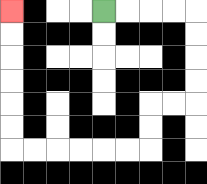{'start': '[4, 0]', 'end': '[0, 0]', 'path_directions': 'R,R,R,R,D,D,D,D,L,L,D,D,L,L,L,L,L,L,U,U,U,U,U,U', 'path_coordinates': '[[4, 0], [5, 0], [6, 0], [7, 0], [8, 0], [8, 1], [8, 2], [8, 3], [8, 4], [7, 4], [6, 4], [6, 5], [6, 6], [5, 6], [4, 6], [3, 6], [2, 6], [1, 6], [0, 6], [0, 5], [0, 4], [0, 3], [0, 2], [0, 1], [0, 0]]'}